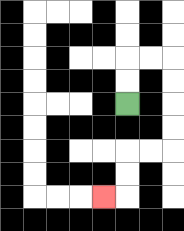{'start': '[5, 4]', 'end': '[4, 8]', 'path_directions': 'U,U,R,R,D,D,D,D,L,L,D,D,L', 'path_coordinates': '[[5, 4], [5, 3], [5, 2], [6, 2], [7, 2], [7, 3], [7, 4], [7, 5], [7, 6], [6, 6], [5, 6], [5, 7], [5, 8], [4, 8]]'}